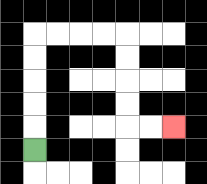{'start': '[1, 6]', 'end': '[7, 5]', 'path_directions': 'U,U,U,U,U,R,R,R,R,D,D,D,D,R,R', 'path_coordinates': '[[1, 6], [1, 5], [1, 4], [1, 3], [1, 2], [1, 1], [2, 1], [3, 1], [4, 1], [5, 1], [5, 2], [5, 3], [5, 4], [5, 5], [6, 5], [7, 5]]'}